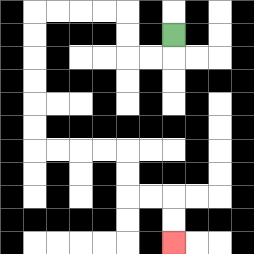{'start': '[7, 1]', 'end': '[7, 10]', 'path_directions': 'D,L,L,U,U,L,L,L,L,D,D,D,D,D,D,R,R,R,R,D,D,R,R,D,D', 'path_coordinates': '[[7, 1], [7, 2], [6, 2], [5, 2], [5, 1], [5, 0], [4, 0], [3, 0], [2, 0], [1, 0], [1, 1], [1, 2], [1, 3], [1, 4], [1, 5], [1, 6], [2, 6], [3, 6], [4, 6], [5, 6], [5, 7], [5, 8], [6, 8], [7, 8], [7, 9], [7, 10]]'}